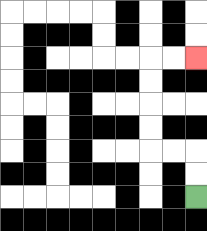{'start': '[8, 8]', 'end': '[8, 2]', 'path_directions': 'U,U,L,L,U,U,U,U,R,R', 'path_coordinates': '[[8, 8], [8, 7], [8, 6], [7, 6], [6, 6], [6, 5], [6, 4], [6, 3], [6, 2], [7, 2], [8, 2]]'}